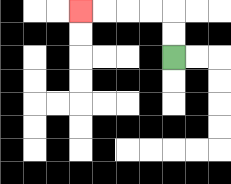{'start': '[7, 2]', 'end': '[3, 0]', 'path_directions': 'U,U,L,L,L,L', 'path_coordinates': '[[7, 2], [7, 1], [7, 0], [6, 0], [5, 0], [4, 0], [3, 0]]'}